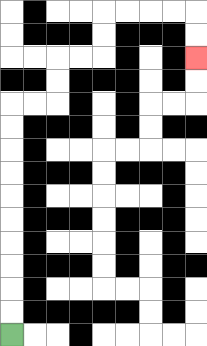{'start': '[0, 14]', 'end': '[8, 2]', 'path_directions': 'U,U,U,U,U,U,U,U,U,U,R,R,U,U,R,R,U,U,R,R,R,R,D,D', 'path_coordinates': '[[0, 14], [0, 13], [0, 12], [0, 11], [0, 10], [0, 9], [0, 8], [0, 7], [0, 6], [0, 5], [0, 4], [1, 4], [2, 4], [2, 3], [2, 2], [3, 2], [4, 2], [4, 1], [4, 0], [5, 0], [6, 0], [7, 0], [8, 0], [8, 1], [8, 2]]'}